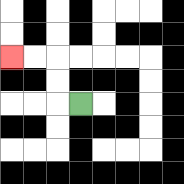{'start': '[3, 4]', 'end': '[0, 2]', 'path_directions': 'L,U,U,L,L', 'path_coordinates': '[[3, 4], [2, 4], [2, 3], [2, 2], [1, 2], [0, 2]]'}